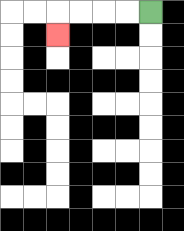{'start': '[6, 0]', 'end': '[2, 1]', 'path_directions': 'L,L,L,L,D', 'path_coordinates': '[[6, 0], [5, 0], [4, 0], [3, 0], [2, 0], [2, 1]]'}